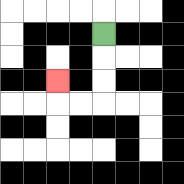{'start': '[4, 1]', 'end': '[2, 3]', 'path_directions': 'D,D,D,L,L,U', 'path_coordinates': '[[4, 1], [4, 2], [4, 3], [4, 4], [3, 4], [2, 4], [2, 3]]'}